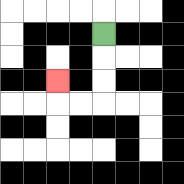{'start': '[4, 1]', 'end': '[2, 3]', 'path_directions': 'D,D,D,L,L,U', 'path_coordinates': '[[4, 1], [4, 2], [4, 3], [4, 4], [3, 4], [2, 4], [2, 3]]'}